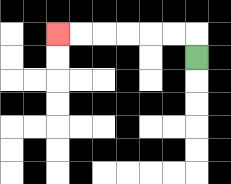{'start': '[8, 2]', 'end': '[2, 1]', 'path_directions': 'U,L,L,L,L,L,L', 'path_coordinates': '[[8, 2], [8, 1], [7, 1], [6, 1], [5, 1], [4, 1], [3, 1], [2, 1]]'}